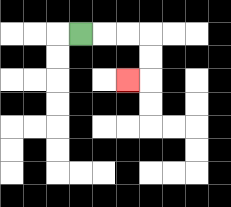{'start': '[3, 1]', 'end': '[5, 3]', 'path_directions': 'R,R,R,D,D,L', 'path_coordinates': '[[3, 1], [4, 1], [5, 1], [6, 1], [6, 2], [6, 3], [5, 3]]'}